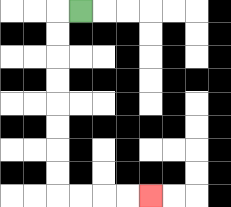{'start': '[3, 0]', 'end': '[6, 8]', 'path_directions': 'L,D,D,D,D,D,D,D,D,R,R,R,R', 'path_coordinates': '[[3, 0], [2, 0], [2, 1], [2, 2], [2, 3], [2, 4], [2, 5], [2, 6], [2, 7], [2, 8], [3, 8], [4, 8], [5, 8], [6, 8]]'}